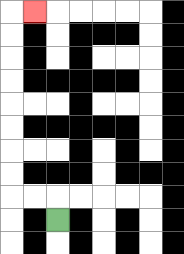{'start': '[2, 9]', 'end': '[1, 0]', 'path_directions': 'U,L,L,U,U,U,U,U,U,U,U,R', 'path_coordinates': '[[2, 9], [2, 8], [1, 8], [0, 8], [0, 7], [0, 6], [0, 5], [0, 4], [0, 3], [0, 2], [0, 1], [0, 0], [1, 0]]'}